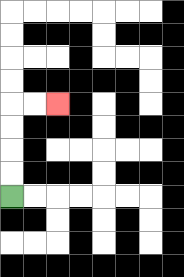{'start': '[0, 8]', 'end': '[2, 4]', 'path_directions': 'U,U,U,U,R,R', 'path_coordinates': '[[0, 8], [0, 7], [0, 6], [0, 5], [0, 4], [1, 4], [2, 4]]'}